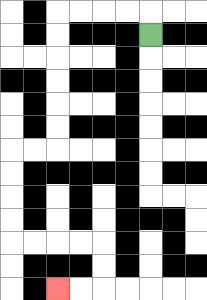{'start': '[6, 1]', 'end': '[2, 12]', 'path_directions': 'U,L,L,L,L,D,D,D,D,D,D,L,L,D,D,D,D,R,R,R,R,D,D,L,L', 'path_coordinates': '[[6, 1], [6, 0], [5, 0], [4, 0], [3, 0], [2, 0], [2, 1], [2, 2], [2, 3], [2, 4], [2, 5], [2, 6], [1, 6], [0, 6], [0, 7], [0, 8], [0, 9], [0, 10], [1, 10], [2, 10], [3, 10], [4, 10], [4, 11], [4, 12], [3, 12], [2, 12]]'}